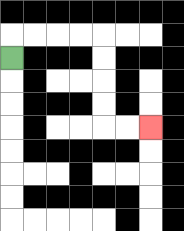{'start': '[0, 2]', 'end': '[6, 5]', 'path_directions': 'U,R,R,R,R,D,D,D,D,R,R', 'path_coordinates': '[[0, 2], [0, 1], [1, 1], [2, 1], [3, 1], [4, 1], [4, 2], [4, 3], [4, 4], [4, 5], [5, 5], [6, 5]]'}